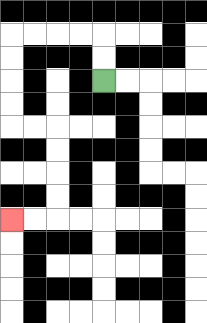{'start': '[4, 3]', 'end': '[0, 9]', 'path_directions': 'U,U,L,L,L,L,D,D,D,D,R,R,D,D,D,D,L,L', 'path_coordinates': '[[4, 3], [4, 2], [4, 1], [3, 1], [2, 1], [1, 1], [0, 1], [0, 2], [0, 3], [0, 4], [0, 5], [1, 5], [2, 5], [2, 6], [2, 7], [2, 8], [2, 9], [1, 9], [0, 9]]'}